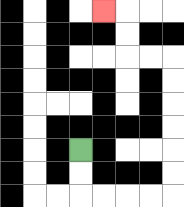{'start': '[3, 6]', 'end': '[4, 0]', 'path_directions': 'D,D,R,R,R,R,U,U,U,U,U,U,L,L,U,U,L', 'path_coordinates': '[[3, 6], [3, 7], [3, 8], [4, 8], [5, 8], [6, 8], [7, 8], [7, 7], [7, 6], [7, 5], [7, 4], [7, 3], [7, 2], [6, 2], [5, 2], [5, 1], [5, 0], [4, 0]]'}